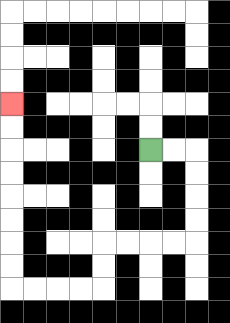{'start': '[6, 6]', 'end': '[0, 4]', 'path_directions': 'R,R,D,D,D,D,L,L,L,L,D,D,L,L,L,L,U,U,U,U,U,U,U,U', 'path_coordinates': '[[6, 6], [7, 6], [8, 6], [8, 7], [8, 8], [8, 9], [8, 10], [7, 10], [6, 10], [5, 10], [4, 10], [4, 11], [4, 12], [3, 12], [2, 12], [1, 12], [0, 12], [0, 11], [0, 10], [0, 9], [0, 8], [0, 7], [0, 6], [0, 5], [0, 4]]'}